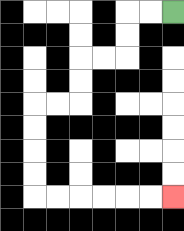{'start': '[7, 0]', 'end': '[7, 8]', 'path_directions': 'L,L,D,D,L,L,D,D,L,L,D,D,D,D,R,R,R,R,R,R', 'path_coordinates': '[[7, 0], [6, 0], [5, 0], [5, 1], [5, 2], [4, 2], [3, 2], [3, 3], [3, 4], [2, 4], [1, 4], [1, 5], [1, 6], [1, 7], [1, 8], [2, 8], [3, 8], [4, 8], [5, 8], [6, 8], [7, 8]]'}